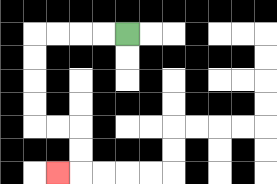{'start': '[5, 1]', 'end': '[2, 7]', 'path_directions': 'L,L,L,L,D,D,D,D,R,R,D,D,L', 'path_coordinates': '[[5, 1], [4, 1], [3, 1], [2, 1], [1, 1], [1, 2], [1, 3], [1, 4], [1, 5], [2, 5], [3, 5], [3, 6], [3, 7], [2, 7]]'}